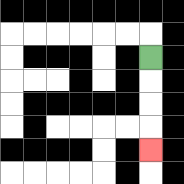{'start': '[6, 2]', 'end': '[6, 6]', 'path_directions': 'D,D,D,D', 'path_coordinates': '[[6, 2], [6, 3], [6, 4], [6, 5], [6, 6]]'}